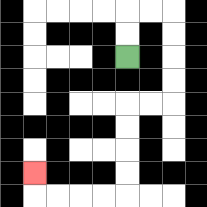{'start': '[5, 2]', 'end': '[1, 7]', 'path_directions': 'U,U,R,R,D,D,D,D,L,L,D,D,D,D,L,L,L,L,U', 'path_coordinates': '[[5, 2], [5, 1], [5, 0], [6, 0], [7, 0], [7, 1], [7, 2], [7, 3], [7, 4], [6, 4], [5, 4], [5, 5], [5, 6], [5, 7], [5, 8], [4, 8], [3, 8], [2, 8], [1, 8], [1, 7]]'}